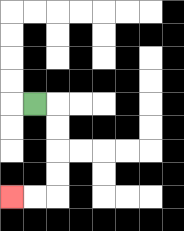{'start': '[1, 4]', 'end': '[0, 8]', 'path_directions': 'R,D,D,D,D,L,L', 'path_coordinates': '[[1, 4], [2, 4], [2, 5], [2, 6], [2, 7], [2, 8], [1, 8], [0, 8]]'}